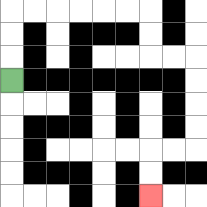{'start': '[0, 3]', 'end': '[6, 8]', 'path_directions': 'U,U,U,R,R,R,R,R,R,D,D,R,R,D,D,D,D,L,L,D,D', 'path_coordinates': '[[0, 3], [0, 2], [0, 1], [0, 0], [1, 0], [2, 0], [3, 0], [4, 0], [5, 0], [6, 0], [6, 1], [6, 2], [7, 2], [8, 2], [8, 3], [8, 4], [8, 5], [8, 6], [7, 6], [6, 6], [6, 7], [6, 8]]'}